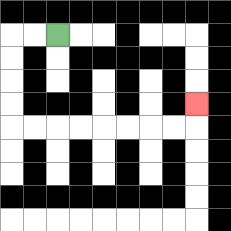{'start': '[2, 1]', 'end': '[8, 4]', 'path_directions': 'L,L,D,D,D,D,R,R,R,R,R,R,R,R,U', 'path_coordinates': '[[2, 1], [1, 1], [0, 1], [0, 2], [0, 3], [0, 4], [0, 5], [1, 5], [2, 5], [3, 5], [4, 5], [5, 5], [6, 5], [7, 5], [8, 5], [8, 4]]'}